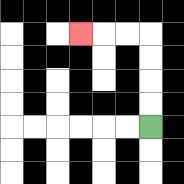{'start': '[6, 5]', 'end': '[3, 1]', 'path_directions': 'U,U,U,U,L,L,L', 'path_coordinates': '[[6, 5], [6, 4], [6, 3], [6, 2], [6, 1], [5, 1], [4, 1], [3, 1]]'}